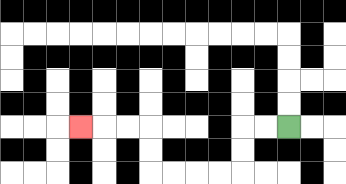{'start': '[12, 5]', 'end': '[3, 5]', 'path_directions': 'L,L,D,D,L,L,L,L,U,U,L,L,L', 'path_coordinates': '[[12, 5], [11, 5], [10, 5], [10, 6], [10, 7], [9, 7], [8, 7], [7, 7], [6, 7], [6, 6], [6, 5], [5, 5], [4, 5], [3, 5]]'}